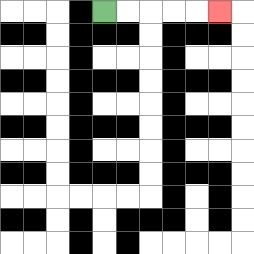{'start': '[4, 0]', 'end': '[9, 0]', 'path_directions': 'R,R,R,R,R', 'path_coordinates': '[[4, 0], [5, 0], [6, 0], [7, 0], [8, 0], [9, 0]]'}